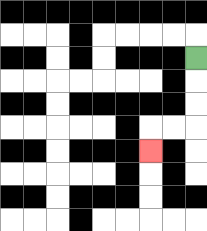{'start': '[8, 2]', 'end': '[6, 6]', 'path_directions': 'D,D,D,L,L,D', 'path_coordinates': '[[8, 2], [8, 3], [8, 4], [8, 5], [7, 5], [6, 5], [6, 6]]'}